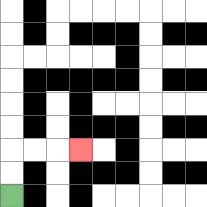{'start': '[0, 8]', 'end': '[3, 6]', 'path_directions': 'U,U,R,R,R', 'path_coordinates': '[[0, 8], [0, 7], [0, 6], [1, 6], [2, 6], [3, 6]]'}